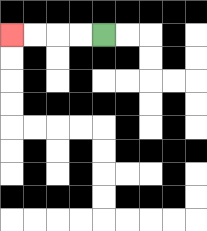{'start': '[4, 1]', 'end': '[0, 1]', 'path_directions': 'L,L,L,L', 'path_coordinates': '[[4, 1], [3, 1], [2, 1], [1, 1], [0, 1]]'}